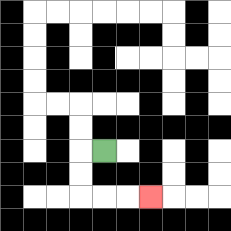{'start': '[4, 6]', 'end': '[6, 8]', 'path_directions': 'L,D,D,R,R,R', 'path_coordinates': '[[4, 6], [3, 6], [3, 7], [3, 8], [4, 8], [5, 8], [6, 8]]'}